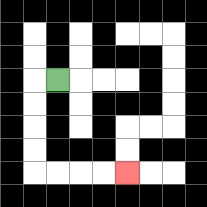{'start': '[2, 3]', 'end': '[5, 7]', 'path_directions': 'L,D,D,D,D,R,R,R,R', 'path_coordinates': '[[2, 3], [1, 3], [1, 4], [1, 5], [1, 6], [1, 7], [2, 7], [3, 7], [4, 7], [5, 7]]'}